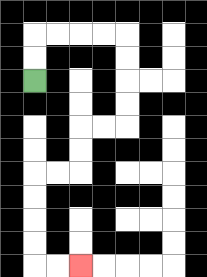{'start': '[1, 3]', 'end': '[3, 11]', 'path_directions': 'U,U,R,R,R,R,D,D,D,D,L,L,D,D,L,L,D,D,D,D,R,R', 'path_coordinates': '[[1, 3], [1, 2], [1, 1], [2, 1], [3, 1], [4, 1], [5, 1], [5, 2], [5, 3], [5, 4], [5, 5], [4, 5], [3, 5], [3, 6], [3, 7], [2, 7], [1, 7], [1, 8], [1, 9], [1, 10], [1, 11], [2, 11], [3, 11]]'}